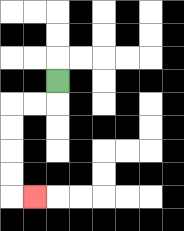{'start': '[2, 3]', 'end': '[1, 8]', 'path_directions': 'D,L,L,D,D,D,D,R', 'path_coordinates': '[[2, 3], [2, 4], [1, 4], [0, 4], [0, 5], [0, 6], [0, 7], [0, 8], [1, 8]]'}